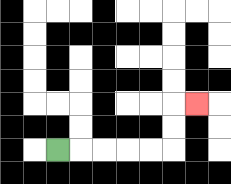{'start': '[2, 6]', 'end': '[8, 4]', 'path_directions': 'R,R,R,R,R,U,U,R', 'path_coordinates': '[[2, 6], [3, 6], [4, 6], [5, 6], [6, 6], [7, 6], [7, 5], [7, 4], [8, 4]]'}